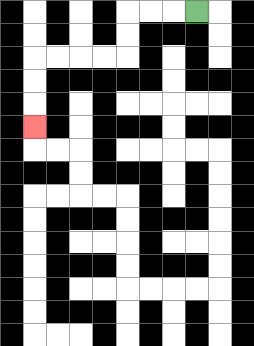{'start': '[8, 0]', 'end': '[1, 5]', 'path_directions': 'L,L,L,D,D,L,L,L,L,D,D,D', 'path_coordinates': '[[8, 0], [7, 0], [6, 0], [5, 0], [5, 1], [5, 2], [4, 2], [3, 2], [2, 2], [1, 2], [1, 3], [1, 4], [1, 5]]'}